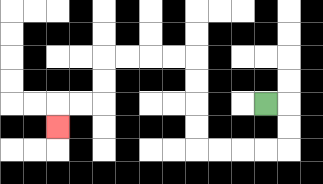{'start': '[11, 4]', 'end': '[2, 5]', 'path_directions': 'R,D,D,L,L,L,L,U,U,U,U,L,L,L,L,D,D,L,L,D', 'path_coordinates': '[[11, 4], [12, 4], [12, 5], [12, 6], [11, 6], [10, 6], [9, 6], [8, 6], [8, 5], [8, 4], [8, 3], [8, 2], [7, 2], [6, 2], [5, 2], [4, 2], [4, 3], [4, 4], [3, 4], [2, 4], [2, 5]]'}